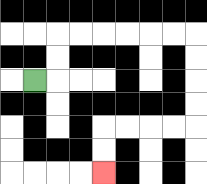{'start': '[1, 3]', 'end': '[4, 7]', 'path_directions': 'R,U,U,R,R,R,R,R,R,D,D,D,D,L,L,L,L,D,D', 'path_coordinates': '[[1, 3], [2, 3], [2, 2], [2, 1], [3, 1], [4, 1], [5, 1], [6, 1], [7, 1], [8, 1], [8, 2], [8, 3], [8, 4], [8, 5], [7, 5], [6, 5], [5, 5], [4, 5], [4, 6], [4, 7]]'}